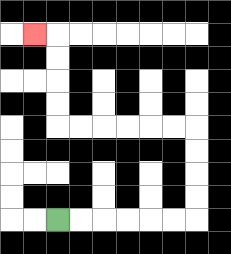{'start': '[2, 9]', 'end': '[1, 1]', 'path_directions': 'R,R,R,R,R,R,U,U,U,U,L,L,L,L,L,L,U,U,U,U,L', 'path_coordinates': '[[2, 9], [3, 9], [4, 9], [5, 9], [6, 9], [7, 9], [8, 9], [8, 8], [8, 7], [8, 6], [8, 5], [7, 5], [6, 5], [5, 5], [4, 5], [3, 5], [2, 5], [2, 4], [2, 3], [2, 2], [2, 1], [1, 1]]'}